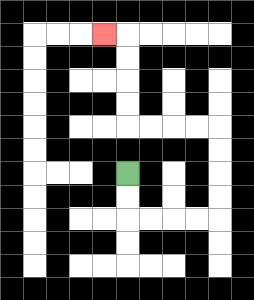{'start': '[5, 7]', 'end': '[4, 1]', 'path_directions': 'D,D,R,R,R,R,U,U,U,U,L,L,L,L,U,U,U,U,L', 'path_coordinates': '[[5, 7], [5, 8], [5, 9], [6, 9], [7, 9], [8, 9], [9, 9], [9, 8], [9, 7], [9, 6], [9, 5], [8, 5], [7, 5], [6, 5], [5, 5], [5, 4], [5, 3], [5, 2], [5, 1], [4, 1]]'}